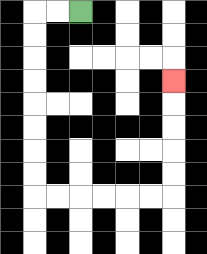{'start': '[3, 0]', 'end': '[7, 3]', 'path_directions': 'L,L,D,D,D,D,D,D,D,D,R,R,R,R,R,R,U,U,U,U,U', 'path_coordinates': '[[3, 0], [2, 0], [1, 0], [1, 1], [1, 2], [1, 3], [1, 4], [1, 5], [1, 6], [1, 7], [1, 8], [2, 8], [3, 8], [4, 8], [5, 8], [6, 8], [7, 8], [7, 7], [7, 6], [7, 5], [7, 4], [7, 3]]'}